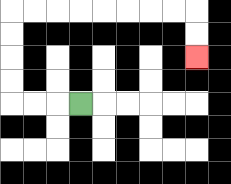{'start': '[3, 4]', 'end': '[8, 2]', 'path_directions': 'L,L,L,U,U,U,U,R,R,R,R,R,R,R,R,D,D', 'path_coordinates': '[[3, 4], [2, 4], [1, 4], [0, 4], [0, 3], [0, 2], [0, 1], [0, 0], [1, 0], [2, 0], [3, 0], [4, 0], [5, 0], [6, 0], [7, 0], [8, 0], [8, 1], [8, 2]]'}